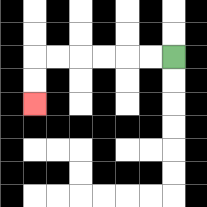{'start': '[7, 2]', 'end': '[1, 4]', 'path_directions': 'L,L,L,L,L,L,D,D', 'path_coordinates': '[[7, 2], [6, 2], [5, 2], [4, 2], [3, 2], [2, 2], [1, 2], [1, 3], [1, 4]]'}